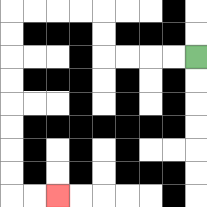{'start': '[8, 2]', 'end': '[2, 8]', 'path_directions': 'L,L,L,L,U,U,L,L,L,L,D,D,D,D,D,D,D,D,R,R', 'path_coordinates': '[[8, 2], [7, 2], [6, 2], [5, 2], [4, 2], [4, 1], [4, 0], [3, 0], [2, 0], [1, 0], [0, 0], [0, 1], [0, 2], [0, 3], [0, 4], [0, 5], [0, 6], [0, 7], [0, 8], [1, 8], [2, 8]]'}